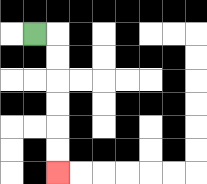{'start': '[1, 1]', 'end': '[2, 7]', 'path_directions': 'R,D,D,D,D,D,D', 'path_coordinates': '[[1, 1], [2, 1], [2, 2], [2, 3], [2, 4], [2, 5], [2, 6], [2, 7]]'}